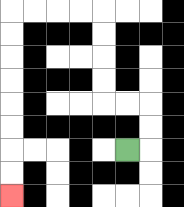{'start': '[5, 6]', 'end': '[0, 8]', 'path_directions': 'R,U,U,L,L,U,U,U,U,L,L,L,L,D,D,D,D,D,D,D,D', 'path_coordinates': '[[5, 6], [6, 6], [6, 5], [6, 4], [5, 4], [4, 4], [4, 3], [4, 2], [4, 1], [4, 0], [3, 0], [2, 0], [1, 0], [0, 0], [0, 1], [0, 2], [0, 3], [0, 4], [0, 5], [0, 6], [0, 7], [0, 8]]'}